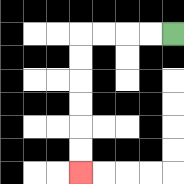{'start': '[7, 1]', 'end': '[3, 7]', 'path_directions': 'L,L,L,L,D,D,D,D,D,D', 'path_coordinates': '[[7, 1], [6, 1], [5, 1], [4, 1], [3, 1], [3, 2], [3, 3], [3, 4], [3, 5], [3, 6], [3, 7]]'}